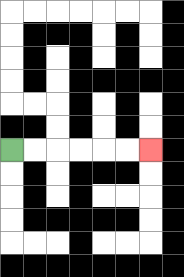{'start': '[0, 6]', 'end': '[6, 6]', 'path_directions': 'R,R,R,R,R,R', 'path_coordinates': '[[0, 6], [1, 6], [2, 6], [3, 6], [4, 6], [5, 6], [6, 6]]'}